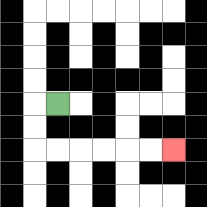{'start': '[2, 4]', 'end': '[7, 6]', 'path_directions': 'L,D,D,R,R,R,R,R,R', 'path_coordinates': '[[2, 4], [1, 4], [1, 5], [1, 6], [2, 6], [3, 6], [4, 6], [5, 6], [6, 6], [7, 6]]'}